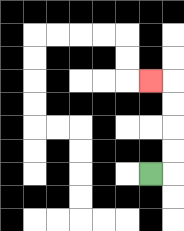{'start': '[6, 7]', 'end': '[6, 3]', 'path_directions': 'R,U,U,U,U,L', 'path_coordinates': '[[6, 7], [7, 7], [7, 6], [7, 5], [7, 4], [7, 3], [6, 3]]'}